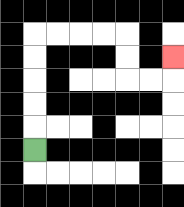{'start': '[1, 6]', 'end': '[7, 2]', 'path_directions': 'U,U,U,U,U,R,R,R,R,D,D,R,R,U', 'path_coordinates': '[[1, 6], [1, 5], [1, 4], [1, 3], [1, 2], [1, 1], [2, 1], [3, 1], [4, 1], [5, 1], [5, 2], [5, 3], [6, 3], [7, 3], [7, 2]]'}